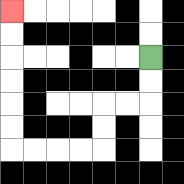{'start': '[6, 2]', 'end': '[0, 0]', 'path_directions': 'D,D,L,L,D,D,L,L,L,L,U,U,U,U,U,U', 'path_coordinates': '[[6, 2], [6, 3], [6, 4], [5, 4], [4, 4], [4, 5], [4, 6], [3, 6], [2, 6], [1, 6], [0, 6], [0, 5], [0, 4], [0, 3], [0, 2], [0, 1], [0, 0]]'}